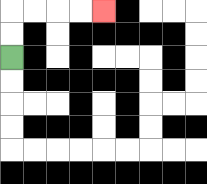{'start': '[0, 2]', 'end': '[4, 0]', 'path_directions': 'U,U,R,R,R,R', 'path_coordinates': '[[0, 2], [0, 1], [0, 0], [1, 0], [2, 0], [3, 0], [4, 0]]'}